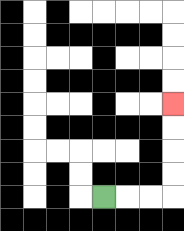{'start': '[4, 8]', 'end': '[7, 4]', 'path_directions': 'R,R,R,U,U,U,U', 'path_coordinates': '[[4, 8], [5, 8], [6, 8], [7, 8], [7, 7], [7, 6], [7, 5], [7, 4]]'}